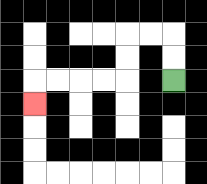{'start': '[7, 3]', 'end': '[1, 4]', 'path_directions': 'U,U,L,L,D,D,L,L,L,L,D', 'path_coordinates': '[[7, 3], [7, 2], [7, 1], [6, 1], [5, 1], [5, 2], [5, 3], [4, 3], [3, 3], [2, 3], [1, 3], [1, 4]]'}